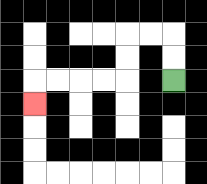{'start': '[7, 3]', 'end': '[1, 4]', 'path_directions': 'U,U,L,L,D,D,L,L,L,L,D', 'path_coordinates': '[[7, 3], [7, 2], [7, 1], [6, 1], [5, 1], [5, 2], [5, 3], [4, 3], [3, 3], [2, 3], [1, 3], [1, 4]]'}